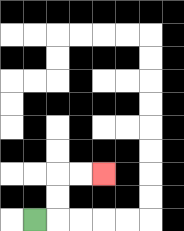{'start': '[1, 9]', 'end': '[4, 7]', 'path_directions': 'R,U,U,R,R', 'path_coordinates': '[[1, 9], [2, 9], [2, 8], [2, 7], [3, 7], [4, 7]]'}